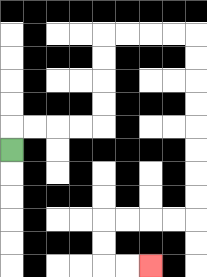{'start': '[0, 6]', 'end': '[6, 11]', 'path_directions': 'U,R,R,R,R,U,U,U,U,R,R,R,R,D,D,D,D,D,D,D,D,L,L,L,L,D,D,R,R', 'path_coordinates': '[[0, 6], [0, 5], [1, 5], [2, 5], [3, 5], [4, 5], [4, 4], [4, 3], [4, 2], [4, 1], [5, 1], [6, 1], [7, 1], [8, 1], [8, 2], [8, 3], [8, 4], [8, 5], [8, 6], [8, 7], [8, 8], [8, 9], [7, 9], [6, 9], [5, 9], [4, 9], [4, 10], [4, 11], [5, 11], [6, 11]]'}